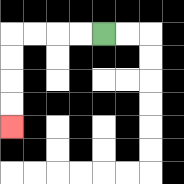{'start': '[4, 1]', 'end': '[0, 5]', 'path_directions': 'L,L,L,L,D,D,D,D', 'path_coordinates': '[[4, 1], [3, 1], [2, 1], [1, 1], [0, 1], [0, 2], [0, 3], [0, 4], [0, 5]]'}